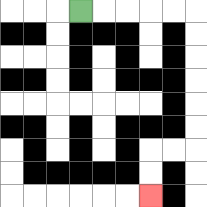{'start': '[3, 0]', 'end': '[6, 8]', 'path_directions': 'R,R,R,R,R,D,D,D,D,D,D,L,L,D,D', 'path_coordinates': '[[3, 0], [4, 0], [5, 0], [6, 0], [7, 0], [8, 0], [8, 1], [8, 2], [8, 3], [8, 4], [8, 5], [8, 6], [7, 6], [6, 6], [6, 7], [6, 8]]'}